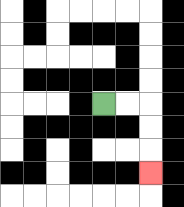{'start': '[4, 4]', 'end': '[6, 7]', 'path_directions': 'R,R,D,D,D', 'path_coordinates': '[[4, 4], [5, 4], [6, 4], [6, 5], [6, 6], [6, 7]]'}